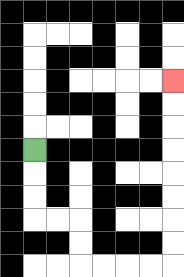{'start': '[1, 6]', 'end': '[7, 3]', 'path_directions': 'D,D,D,R,R,D,D,R,R,R,R,U,U,U,U,U,U,U,U', 'path_coordinates': '[[1, 6], [1, 7], [1, 8], [1, 9], [2, 9], [3, 9], [3, 10], [3, 11], [4, 11], [5, 11], [6, 11], [7, 11], [7, 10], [7, 9], [7, 8], [7, 7], [7, 6], [7, 5], [7, 4], [7, 3]]'}